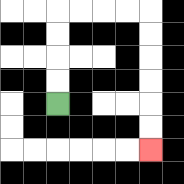{'start': '[2, 4]', 'end': '[6, 6]', 'path_directions': 'U,U,U,U,R,R,R,R,D,D,D,D,D,D', 'path_coordinates': '[[2, 4], [2, 3], [2, 2], [2, 1], [2, 0], [3, 0], [4, 0], [5, 0], [6, 0], [6, 1], [6, 2], [6, 3], [6, 4], [6, 5], [6, 6]]'}